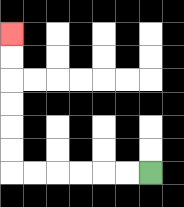{'start': '[6, 7]', 'end': '[0, 1]', 'path_directions': 'L,L,L,L,L,L,U,U,U,U,U,U', 'path_coordinates': '[[6, 7], [5, 7], [4, 7], [3, 7], [2, 7], [1, 7], [0, 7], [0, 6], [0, 5], [0, 4], [0, 3], [0, 2], [0, 1]]'}